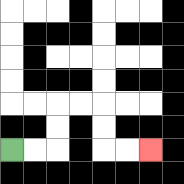{'start': '[0, 6]', 'end': '[6, 6]', 'path_directions': 'R,R,U,U,R,R,D,D,R,R', 'path_coordinates': '[[0, 6], [1, 6], [2, 6], [2, 5], [2, 4], [3, 4], [4, 4], [4, 5], [4, 6], [5, 6], [6, 6]]'}